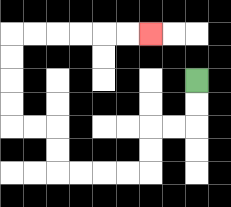{'start': '[8, 3]', 'end': '[6, 1]', 'path_directions': 'D,D,L,L,D,D,L,L,L,L,U,U,L,L,U,U,U,U,R,R,R,R,R,R', 'path_coordinates': '[[8, 3], [8, 4], [8, 5], [7, 5], [6, 5], [6, 6], [6, 7], [5, 7], [4, 7], [3, 7], [2, 7], [2, 6], [2, 5], [1, 5], [0, 5], [0, 4], [0, 3], [0, 2], [0, 1], [1, 1], [2, 1], [3, 1], [4, 1], [5, 1], [6, 1]]'}